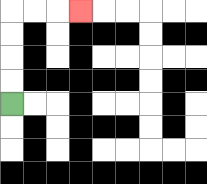{'start': '[0, 4]', 'end': '[3, 0]', 'path_directions': 'U,U,U,U,R,R,R', 'path_coordinates': '[[0, 4], [0, 3], [0, 2], [0, 1], [0, 0], [1, 0], [2, 0], [3, 0]]'}